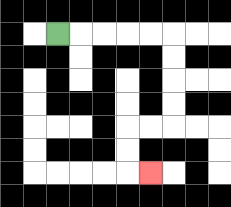{'start': '[2, 1]', 'end': '[6, 7]', 'path_directions': 'R,R,R,R,R,D,D,D,D,L,L,D,D,R', 'path_coordinates': '[[2, 1], [3, 1], [4, 1], [5, 1], [6, 1], [7, 1], [7, 2], [7, 3], [7, 4], [7, 5], [6, 5], [5, 5], [5, 6], [5, 7], [6, 7]]'}